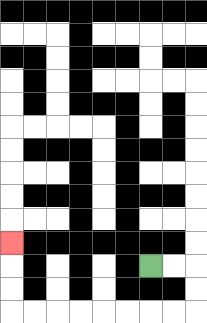{'start': '[6, 11]', 'end': '[0, 10]', 'path_directions': 'R,R,D,D,L,L,L,L,L,L,L,L,U,U,U', 'path_coordinates': '[[6, 11], [7, 11], [8, 11], [8, 12], [8, 13], [7, 13], [6, 13], [5, 13], [4, 13], [3, 13], [2, 13], [1, 13], [0, 13], [0, 12], [0, 11], [0, 10]]'}